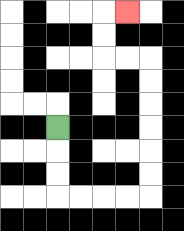{'start': '[2, 5]', 'end': '[5, 0]', 'path_directions': 'D,D,D,R,R,R,R,U,U,U,U,U,U,L,L,U,U,R', 'path_coordinates': '[[2, 5], [2, 6], [2, 7], [2, 8], [3, 8], [4, 8], [5, 8], [6, 8], [6, 7], [6, 6], [6, 5], [6, 4], [6, 3], [6, 2], [5, 2], [4, 2], [4, 1], [4, 0], [5, 0]]'}